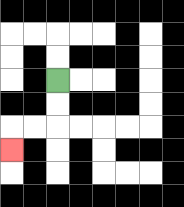{'start': '[2, 3]', 'end': '[0, 6]', 'path_directions': 'D,D,L,L,D', 'path_coordinates': '[[2, 3], [2, 4], [2, 5], [1, 5], [0, 5], [0, 6]]'}